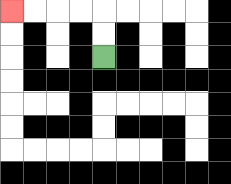{'start': '[4, 2]', 'end': '[0, 0]', 'path_directions': 'U,U,L,L,L,L', 'path_coordinates': '[[4, 2], [4, 1], [4, 0], [3, 0], [2, 0], [1, 0], [0, 0]]'}